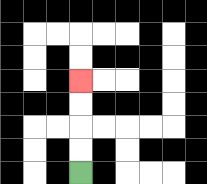{'start': '[3, 7]', 'end': '[3, 3]', 'path_directions': 'U,U,U,U', 'path_coordinates': '[[3, 7], [3, 6], [3, 5], [3, 4], [3, 3]]'}